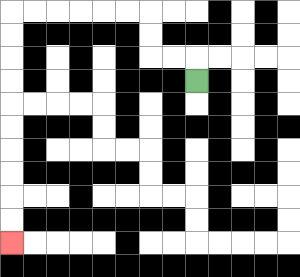{'start': '[8, 3]', 'end': '[0, 10]', 'path_directions': 'U,L,L,U,U,L,L,L,L,L,L,D,D,D,D,D,D,D,D,D,D', 'path_coordinates': '[[8, 3], [8, 2], [7, 2], [6, 2], [6, 1], [6, 0], [5, 0], [4, 0], [3, 0], [2, 0], [1, 0], [0, 0], [0, 1], [0, 2], [0, 3], [0, 4], [0, 5], [0, 6], [0, 7], [0, 8], [0, 9], [0, 10]]'}